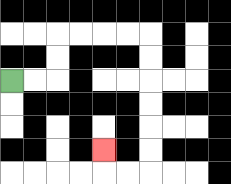{'start': '[0, 3]', 'end': '[4, 6]', 'path_directions': 'R,R,U,U,R,R,R,R,D,D,D,D,D,D,L,L,U', 'path_coordinates': '[[0, 3], [1, 3], [2, 3], [2, 2], [2, 1], [3, 1], [4, 1], [5, 1], [6, 1], [6, 2], [6, 3], [6, 4], [6, 5], [6, 6], [6, 7], [5, 7], [4, 7], [4, 6]]'}